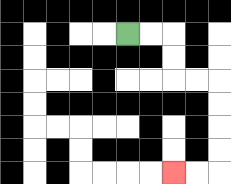{'start': '[5, 1]', 'end': '[7, 7]', 'path_directions': 'R,R,D,D,R,R,D,D,D,D,L,L', 'path_coordinates': '[[5, 1], [6, 1], [7, 1], [7, 2], [7, 3], [8, 3], [9, 3], [9, 4], [9, 5], [9, 6], [9, 7], [8, 7], [7, 7]]'}